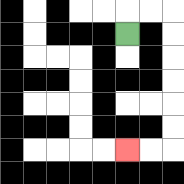{'start': '[5, 1]', 'end': '[5, 6]', 'path_directions': 'U,R,R,D,D,D,D,D,D,L,L', 'path_coordinates': '[[5, 1], [5, 0], [6, 0], [7, 0], [7, 1], [7, 2], [7, 3], [7, 4], [7, 5], [7, 6], [6, 6], [5, 6]]'}